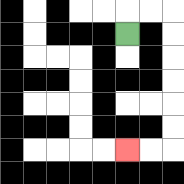{'start': '[5, 1]', 'end': '[5, 6]', 'path_directions': 'U,R,R,D,D,D,D,D,D,L,L', 'path_coordinates': '[[5, 1], [5, 0], [6, 0], [7, 0], [7, 1], [7, 2], [7, 3], [7, 4], [7, 5], [7, 6], [6, 6], [5, 6]]'}